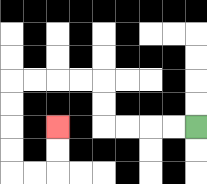{'start': '[8, 5]', 'end': '[2, 5]', 'path_directions': 'L,L,L,L,U,U,L,L,L,L,D,D,D,D,R,R,U,U', 'path_coordinates': '[[8, 5], [7, 5], [6, 5], [5, 5], [4, 5], [4, 4], [4, 3], [3, 3], [2, 3], [1, 3], [0, 3], [0, 4], [0, 5], [0, 6], [0, 7], [1, 7], [2, 7], [2, 6], [2, 5]]'}